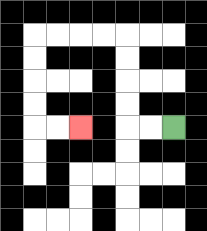{'start': '[7, 5]', 'end': '[3, 5]', 'path_directions': 'L,L,U,U,U,U,L,L,L,L,D,D,D,D,R,R', 'path_coordinates': '[[7, 5], [6, 5], [5, 5], [5, 4], [5, 3], [5, 2], [5, 1], [4, 1], [3, 1], [2, 1], [1, 1], [1, 2], [1, 3], [1, 4], [1, 5], [2, 5], [3, 5]]'}